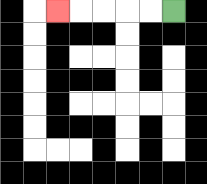{'start': '[7, 0]', 'end': '[2, 0]', 'path_directions': 'L,L,L,L,L', 'path_coordinates': '[[7, 0], [6, 0], [5, 0], [4, 0], [3, 0], [2, 0]]'}